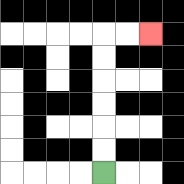{'start': '[4, 7]', 'end': '[6, 1]', 'path_directions': 'U,U,U,U,U,U,R,R', 'path_coordinates': '[[4, 7], [4, 6], [4, 5], [4, 4], [4, 3], [4, 2], [4, 1], [5, 1], [6, 1]]'}